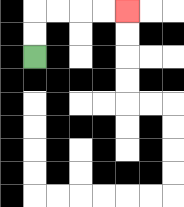{'start': '[1, 2]', 'end': '[5, 0]', 'path_directions': 'U,U,R,R,R,R', 'path_coordinates': '[[1, 2], [1, 1], [1, 0], [2, 0], [3, 0], [4, 0], [5, 0]]'}